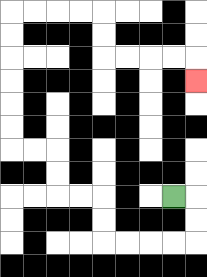{'start': '[7, 8]', 'end': '[8, 3]', 'path_directions': 'R,D,D,L,L,L,L,U,U,L,L,U,U,L,L,U,U,U,U,U,U,R,R,R,R,D,D,R,R,R,R,D', 'path_coordinates': '[[7, 8], [8, 8], [8, 9], [8, 10], [7, 10], [6, 10], [5, 10], [4, 10], [4, 9], [4, 8], [3, 8], [2, 8], [2, 7], [2, 6], [1, 6], [0, 6], [0, 5], [0, 4], [0, 3], [0, 2], [0, 1], [0, 0], [1, 0], [2, 0], [3, 0], [4, 0], [4, 1], [4, 2], [5, 2], [6, 2], [7, 2], [8, 2], [8, 3]]'}